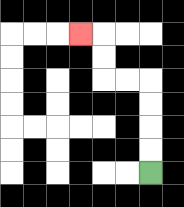{'start': '[6, 7]', 'end': '[3, 1]', 'path_directions': 'U,U,U,U,L,L,U,U,L', 'path_coordinates': '[[6, 7], [6, 6], [6, 5], [6, 4], [6, 3], [5, 3], [4, 3], [4, 2], [4, 1], [3, 1]]'}